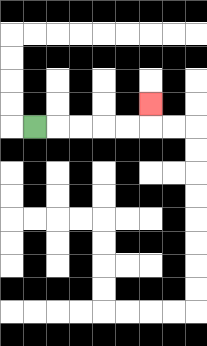{'start': '[1, 5]', 'end': '[6, 4]', 'path_directions': 'R,R,R,R,R,U', 'path_coordinates': '[[1, 5], [2, 5], [3, 5], [4, 5], [5, 5], [6, 5], [6, 4]]'}